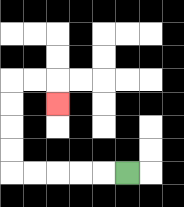{'start': '[5, 7]', 'end': '[2, 4]', 'path_directions': 'L,L,L,L,L,U,U,U,U,R,R,D', 'path_coordinates': '[[5, 7], [4, 7], [3, 7], [2, 7], [1, 7], [0, 7], [0, 6], [0, 5], [0, 4], [0, 3], [1, 3], [2, 3], [2, 4]]'}